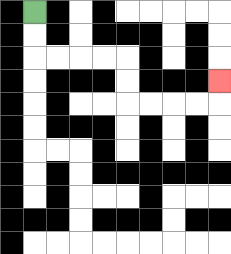{'start': '[1, 0]', 'end': '[9, 3]', 'path_directions': 'D,D,R,R,R,R,D,D,R,R,R,R,U', 'path_coordinates': '[[1, 0], [1, 1], [1, 2], [2, 2], [3, 2], [4, 2], [5, 2], [5, 3], [5, 4], [6, 4], [7, 4], [8, 4], [9, 4], [9, 3]]'}